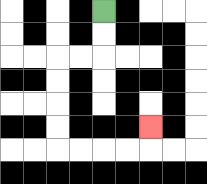{'start': '[4, 0]', 'end': '[6, 5]', 'path_directions': 'D,D,L,L,D,D,D,D,R,R,R,R,U', 'path_coordinates': '[[4, 0], [4, 1], [4, 2], [3, 2], [2, 2], [2, 3], [2, 4], [2, 5], [2, 6], [3, 6], [4, 6], [5, 6], [6, 6], [6, 5]]'}